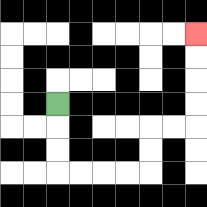{'start': '[2, 4]', 'end': '[8, 1]', 'path_directions': 'D,D,D,R,R,R,R,U,U,R,R,U,U,U,U', 'path_coordinates': '[[2, 4], [2, 5], [2, 6], [2, 7], [3, 7], [4, 7], [5, 7], [6, 7], [6, 6], [6, 5], [7, 5], [8, 5], [8, 4], [8, 3], [8, 2], [8, 1]]'}